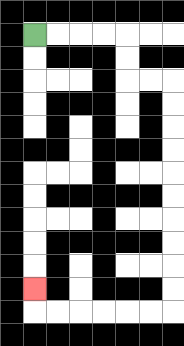{'start': '[1, 1]', 'end': '[1, 12]', 'path_directions': 'R,R,R,R,D,D,R,R,D,D,D,D,D,D,D,D,D,D,L,L,L,L,L,L,U', 'path_coordinates': '[[1, 1], [2, 1], [3, 1], [4, 1], [5, 1], [5, 2], [5, 3], [6, 3], [7, 3], [7, 4], [7, 5], [7, 6], [7, 7], [7, 8], [7, 9], [7, 10], [7, 11], [7, 12], [7, 13], [6, 13], [5, 13], [4, 13], [3, 13], [2, 13], [1, 13], [1, 12]]'}